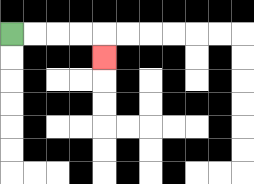{'start': '[0, 1]', 'end': '[4, 2]', 'path_directions': 'R,R,R,R,D', 'path_coordinates': '[[0, 1], [1, 1], [2, 1], [3, 1], [4, 1], [4, 2]]'}